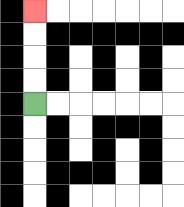{'start': '[1, 4]', 'end': '[1, 0]', 'path_directions': 'U,U,U,U', 'path_coordinates': '[[1, 4], [1, 3], [1, 2], [1, 1], [1, 0]]'}